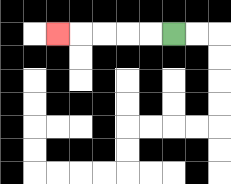{'start': '[7, 1]', 'end': '[2, 1]', 'path_directions': 'L,L,L,L,L', 'path_coordinates': '[[7, 1], [6, 1], [5, 1], [4, 1], [3, 1], [2, 1]]'}